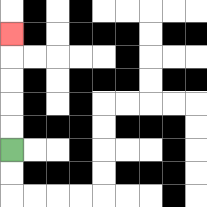{'start': '[0, 6]', 'end': '[0, 1]', 'path_directions': 'U,U,U,U,U', 'path_coordinates': '[[0, 6], [0, 5], [0, 4], [0, 3], [0, 2], [0, 1]]'}